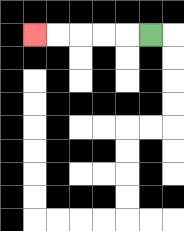{'start': '[6, 1]', 'end': '[1, 1]', 'path_directions': 'L,L,L,L,L', 'path_coordinates': '[[6, 1], [5, 1], [4, 1], [3, 1], [2, 1], [1, 1]]'}